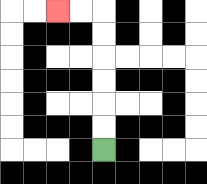{'start': '[4, 6]', 'end': '[2, 0]', 'path_directions': 'U,U,U,U,U,U,L,L', 'path_coordinates': '[[4, 6], [4, 5], [4, 4], [4, 3], [4, 2], [4, 1], [4, 0], [3, 0], [2, 0]]'}